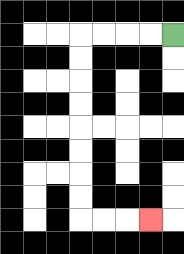{'start': '[7, 1]', 'end': '[6, 9]', 'path_directions': 'L,L,L,L,D,D,D,D,D,D,D,D,R,R,R', 'path_coordinates': '[[7, 1], [6, 1], [5, 1], [4, 1], [3, 1], [3, 2], [3, 3], [3, 4], [3, 5], [3, 6], [3, 7], [3, 8], [3, 9], [4, 9], [5, 9], [6, 9]]'}